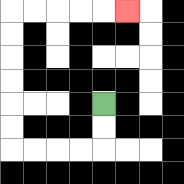{'start': '[4, 4]', 'end': '[5, 0]', 'path_directions': 'D,D,L,L,L,L,U,U,U,U,U,U,R,R,R,R,R', 'path_coordinates': '[[4, 4], [4, 5], [4, 6], [3, 6], [2, 6], [1, 6], [0, 6], [0, 5], [0, 4], [0, 3], [0, 2], [0, 1], [0, 0], [1, 0], [2, 0], [3, 0], [4, 0], [5, 0]]'}